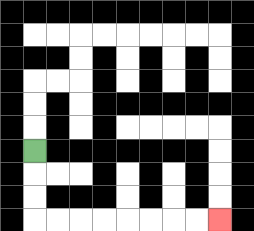{'start': '[1, 6]', 'end': '[9, 9]', 'path_directions': 'D,D,D,R,R,R,R,R,R,R,R', 'path_coordinates': '[[1, 6], [1, 7], [1, 8], [1, 9], [2, 9], [3, 9], [4, 9], [5, 9], [6, 9], [7, 9], [8, 9], [9, 9]]'}